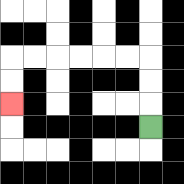{'start': '[6, 5]', 'end': '[0, 4]', 'path_directions': 'U,U,U,L,L,L,L,L,L,D,D', 'path_coordinates': '[[6, 5], [6, 4], [6, 3], [6, 2], [5, 2], [4, 2], [3, 2], [2, 2], [1, 2], [0, 2], [0, 3], [0, 4]]'}